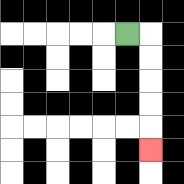{'start': '[5, 1]', 'end': '[6, 6]', 'path_directions': 'R,D,D,D,D,D', 'path_coordinates': '[[5, 1], [6, 1], [6, 2], [6, 3], [6, 4], [6, 5], [6, 6]]'}